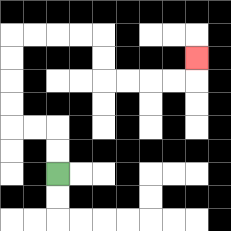{'start': '[2, 7]', 'end': '[8, 2]', 'path_directions': 'U,U,L,L,U,U,U,U,R,R,R,R,D,D,R,R,R,R,U', 'path_coordinates': '[[2, 7], [2, 6], [2, 5], [1, 5], [0, 5], [0, 4], [0, 3], [0, 2], [0, 1], [1, 1], [2, 1], [3, 1], [4, 1], [4, 2], [4, 3], [5, 3], [6, 3], [7, 3], [8, 3], [8, 2]]'}